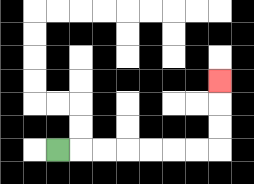{'start': '[2, 6]', 'end': '[9, 3]', 'path_directions': 'R,R,R,R,R,R,R,U,U,U', 'path_coordinates': '[[2, 6], [3, 6], [4, 6], [5, 6], [6, 6], [7, 6], [8, 6], [9, 6], [9, 5], [9, 4], [9, 3]]'}